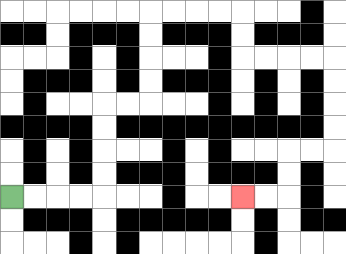{'start': '[0, 8]', 'end': '[10, 8]', 'path_directions': 'R,R,R,R,U,U,U,U,R,R,U,U,U,U,R,R,R,R,D,D,R,R,R,R,D,D,D,D,L,L,D,D,L,L', 'path_coordinates': '[[0, 8], [1, 8], [2, 8], [3, 8], [4, 8], [4, 7], [4, 6], [4, 5], [4, 4], [5, 4], [6, 4], [6, 3], [6, 2], [6, 1], [6, 0], [7, 0], [8, 0], [9, 0], [10, 0], [10, 1], [10, 2], [11, 2], [12, 2], [13, 2], [14, 2], [14, 3], [14, 4], [14, 5], [14, 6], [13, 6], [12, 6], [12, 7], [12, 8], [11, 8], [10, 8]]'}